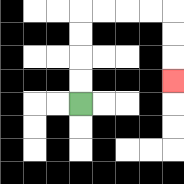{'start': '[3, 4]', 'end': '[7, 3]', 'path_directions': 'U,U,U,U,R,R,R,R,D,D,D', 'path_coordinates': '[[3, 4], [3, 3], [3, 2], [3, 1], [3, 0], [4, 0], [5, 0], [6, 0], [7, 0], [7, 1], [7, 2], [7, 3]]'}